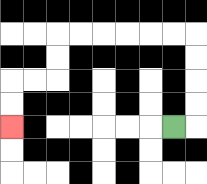{'start': '[7, 5]', 'end': '[0, 5]', 'path_directions': 'R,U,U,U,U,L,L,L,L,L,L,D,D,L,L,D,D', 'path_coordinates': '[[7, 5], [8, 5], [8, 4], [8, 3], [8, 2], [8, 1], [7, 1], [6, 1], [5, 1], [4, 1], [3, 1], [2, 1], [2, 2], [2, 3], [1, 3], [0, 3], [0, 4], [0, 5]]'}